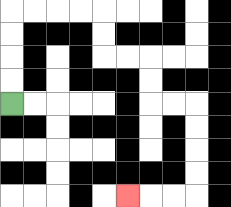{'start': '[0, 4]', 'end': '[5, 8]', 'path_directions': 'U,U,U,U,R,R,R,R,D,D,R,R,D,D,R,R,D,D,D,D,L,L,L', 'path_coordinates': '[[0, 4], [0, 3], [0, 2], [0, 1], [0, 0], [1, 0], [2, 0], [3, 0], [4, 0], [4, 1], [4, 2], [5, 2], [6, 2], [6, 3], [6, 4], [7, 4], [8, 4], [8, 5], [8, 6], [8, 7], [8, 8], [7, 8], [6, 8], [5, 8]]'}